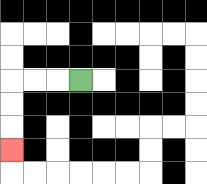{'start': '[3, 3]', 'end': '[0, 6]', 'path_directions': 'L,L,L,D,D,D', 'path_coordinates': '[[3, 3], [2, 3], [1, 3], [0, 3], [0, 4], [0, 5], [0, 6]]'}